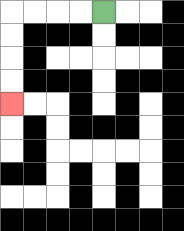{'start': '[4, 0]', 'end': '[0, 4]', 'path_directions': 'L,L,L,L,D,D,D,D', 'path_coordinates': '[[4, 0], [3, 0], [2, 0], [1, 0], [0, 0], [0, 1], [0, 2], [0, 3], [0, 4]]'}